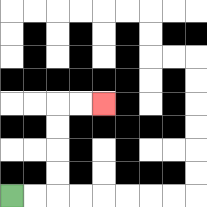{'start': '[0, 8]', 'end': '[4, 4]', 'path_directions': 'R,R,U,U,U,U,R,R', 'path_coordinates': '[[0, 8], [1, 8], [2, 8], [2, 7], [2, 6], [2, 5], [2, 4], [3, 4], [4, 4]]'}